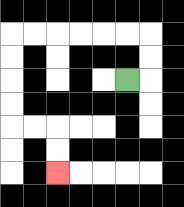{'start': '[5, 3]', 'end': '[2, 7]', 'path_directions': 'R,U,U,L,L,L,L,L,L,D,D,D,D,R,R,D,D', 'path_coordinates': '[[5, 3], [6, 3], [6, 2], [6, 1], [5, 1], [4, 1], [3, 1], [2, 1], [1, 1], [0, 1], [0, 2], [0, 3], [0, 4], [0, 5], [1, 5], [2, 5], [2, 6], [2, 7]]'}